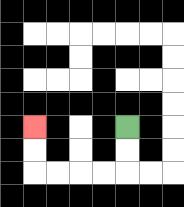{'start': '[5, 5]', 'end': '[1, 5]', 'path_directions': 'D,D,L,L,L,L,U,U', 'path_coordinates': '[[5, 5], [5, 6], [5, 7], [4, 7], [3, 7], [2, 7], [1, 7], [1, 6], [1, 5]]'}